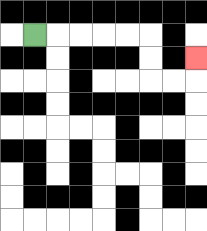{'start': '[1, 1]', 'end': '[8, 2]', 'path_directions': 'R,R,R,R,R,D,D,R,R,U', 'path_coordinates': '[[1, 1], [2, 1], [3, 1], [4, 1], [5, 1], [6, 1], [6, 2], [6, 3], [7, 3], [8, 3], [8, 2]]'}